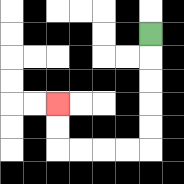{'start': '[6, 1]', 'end': '[2, 4]', 'path_directions': 'D,D,D,D,D,L,L,L,L,U,U', 'path_coordinates': '[[6, 1], [6, 2], [6, 3], [6, 4], [6, 5], [6, 6], [5, 6], [4, 6], [3, 6], [2, 6], [2, 5], [2, 4]]'}